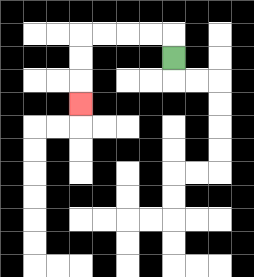{'start': '[7, 2]', 'end': '[3, 4]', 'path_directions': 'U,L,L,L,L,D,D,D', 'path_coordinates': '[[7, 2], [7, 1], [6, 1], [5, 1], [4, 1], [3, 1], [3, 2], [3, 3], [3, 4]]'}